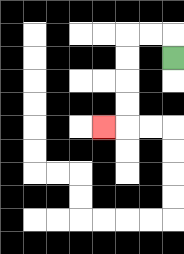{'start': '[7, 2]', 'end': '[4, 5]', 'path_directions': 'U,L,L,D,D,D,D,L', 'path_coordinates': '[[7, 2], [7, 1], [6, 1], [5, 1], [5, 2], [5, 3], [5, 4], [5, 5], [4, 5]]'}